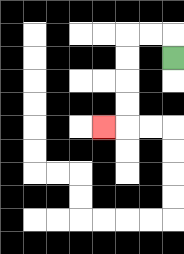{'start': '[7, 2]', 'end': '[4, 5]', 'path_directions': 'U,L,L,D,D,D,D,L', 'path_coordinates': '[[7, 2], [7, 1], [6, 1], [5, 1], [5, 2], [5, 3], [5, 4], [5, 5], [4, 5]]'}